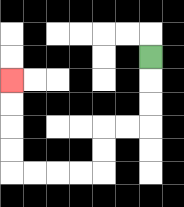{'start': '[6, 2]', 'end': '[0, 3]', 'path_directions': 'D,D,D,L,L,D,D,L,L,L,L,U,U,U,U', 'path_coordinates': '[[6, 2], [6, 3], [6, 4], [6, 5], [5, 5], [4, 5], [4, 6], [4, 7], [3, 7], [2, 7], [1, 7], [0, 7], [0, 6], [0, 5], [0, 4], [0, 3]]'}